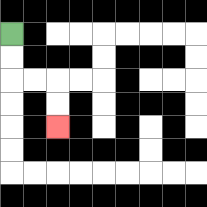{'start': '[0, 1]', 'end': '[2, 5]', 'path_directions': 'D,D,R,R,D,D', 'path_coordinates': '[[0, 1], [0, 2], [0, 3], [1, 3], [2, 3], [2, 4], [2, 5]]'}